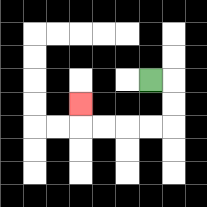{'start': '[6, 3]', 'end': '[3, 4]', 'path_directions': 'R,D,D,L,L,L,L,U', 'path_coordinates': '[[6, 3], [7, 3], [7, 4], [7, 5], [6, 5], [5, 5], [4, 5], [3, 5], [3, 4]]'}